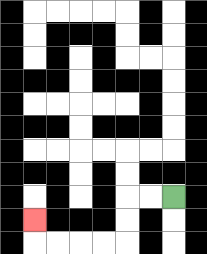{'start': '[7, 8]', 'end': '[1, 9]', 'path_directions': 'L,L,D,D,L,L,L,L,U', 'path_coordinates': '[[7, 8], [6, 8], [5, 8], [5, 9], [5, 10], [4, 10], [3, 10], [2, 10], [1, 10], [1, 9]]'}